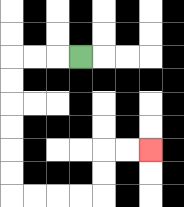{'start': '[3, 2]', 'end': '[6, 6]', 'path_directions': 'L,L,L,D,D,D,D,D,D,R,R,R,R,U,U,R,R', 'path_coordinates': '[[3, 2], [2, 2], [1, 2], [0, 2], [0, 3], [0, 4], [0, 5], [0, 6], [0, 7], [0, 8], [1, 8], [2, 8], [3, 8], [4, 8], [4, 7], [4, 6], [5, 6], [6, 6]]'}